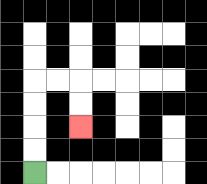{'start': '[1, 7]', 'end': '[3, 5]', 'path_directions': 'U,U,U,U,R,R,D,D', 'path_coordinates': '[[1, 7], [1, 6], [1, 5], [1, 4], [1, 3], [2, 3], [3, 3], [3, 4], [3, 5]]'}